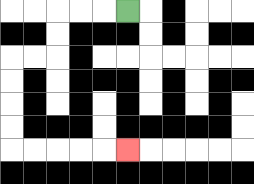{'start': '[5, 0]', 'end': '[5, 6]', 'path_directions': 'L,L,L,D,D,L,L,D,D,D,D,R,R,R,R,R', 'path_coordinates': '[[5, 0], [4, 0], [3, 0], [2, 0], [2, 1], [2, 2], [1, 2], [0, 2], [0, 3], [0, 4], [0, 5], [0, 6], [1, 6], [2, 6], [3, 6], [4, 6], [5, 6]]'}